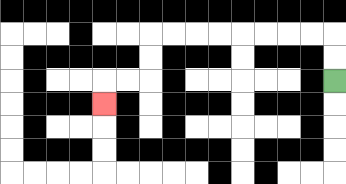{'start': '[14, 3]', 'end': '[4, 4]', 'path_directions': 'U,U,L,L,L,L,L,L,L,L,D,D,L,L,D', 'path_coordinates': '[[14, 3], [14, 2], [14, 1], [13, 1], [12, 1], [11, 1], [10, 1], [9, 1], [8, 1], [7, 1], [6, 1], [6, 2], [6, 3], [5, 3], [4, 3], [4, 4]]'}